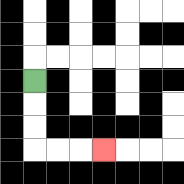{'start': '[1, 3]', 'end': '[4, 6]', 'path_directions': 'D,D,D,R,R,R', 'path_coordinates': '[[1, 3], [1, 4], [1, 5], [1, 6], [2, 6], [3, 6], [4, 6]]'}